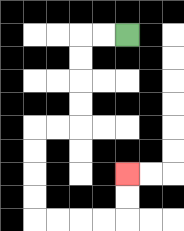{'start': '[5, 1]', 'end': '[5, 7]', 'path_directions': 'L,L,D,D,D,D,L,L,D,D,D,D,R,R,R,R,U,U', 'path_coordinates': '[[5, 1], [4, 1], [3, 1], [3, 2], [3, 3], [3, 4], [3, 5], [2, 5], [1, 5], [1, 6], [1, 7], [1, 8], [1, 9], [2, 9], [3, 9], [4, 9], [5, 9], [5, 8], [5, 7]]'}